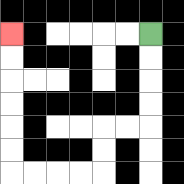{'start': '[6, 1]', 'end': '[0, 1]', 'path_directions': 'D,D,D,D,L,L,D,D,L,L,L,L,U,U,U,U,U,U', 'path_coordinates': '[[6, 1], [6, 2], [6, 3], [6, 4], [6, 5], [5, 5], [4, 5], [4, 6], [4, 7], [3, 7], [2, 7], [1, 7], [0, 7], [0, 6], [0, 5], [0, 4], [0, 3], [0, 2], [0, 1]]'}